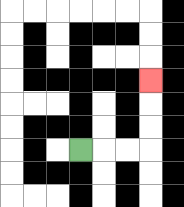{'start': '[3, 6]', 'end': '[6, 3]', 'path_directions': 'R,R,R,U,U,U', 'path_coordinates': '[[3, 6], [4, 6], [5, 6], [6, 6], [6, 5], [6, 4], [6, 3]]'}